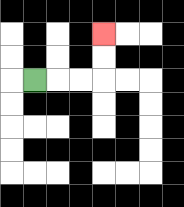{'start': '[1, 3]', 'end': '[4, 1]', 'path_directions': 'R,R,R,U,U', 'path_coordinates': '[[1, 3], [2, 3], [3, 3], [4, 3], [4, 2], [4, 1]]'}